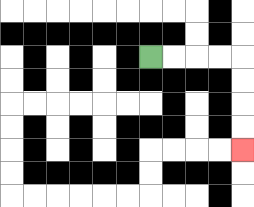{'start': '[6, 2]', 'end': '[10, 6]', 'path_directions': 'R,R,R,R,D,D,D,D', 'path_coordinates': '[[6, 2], [7, 2], [8, 2], [9, 2], [10, 2], [10, 3], [10, 4], [10, 5], [10, 6]]'}